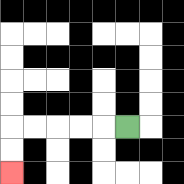{'start': '[5, 5]', 'end': '[0, 7]', 'path_directions': 'L,L,L,L,L,D,D', 'path_coordinates': '[[5, 5], [4, 5], [3, 5], [2, 5], [1, 5], [0, 5], [0, 6], [0, 7]]'}